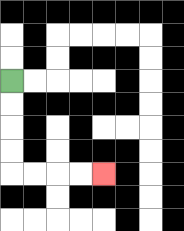{'start': '[0, 3]', 'end': '[4, 7]', 'path_directions': 'D,D,D,D,R,R,R,R', 'path_coordinates': '[[0, 3], [0, 4], [0, 5], [0, 6], [0, 7], [1, 7], [2, 7], [3, 7], [4, 7]]'}